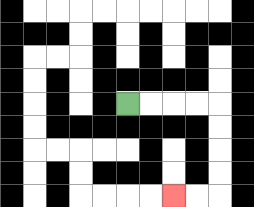{'start': '[5, 4]', 'end': '[7, 8]', 'path_directions': 'R,R,R,R,D,D,D,D,L,L', 'path_coordinates': '[[5, 4], [6, 4], [7, 4], [8, 4], [9, 4], [9, 5], [9, 6], [9, 7], [9, 8], [8, 8], [7, 8]]'}